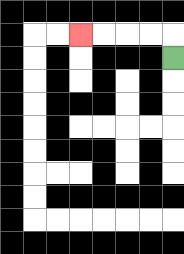{'start': '[7, 2]', 'end': '[3, 1]', 'path_directions': 'U,L,L,L,L', 'path_coordinates': '[[7, 2], [7, 1], [6, 1], [5, 1], [4, 1], [3, 1]]'}